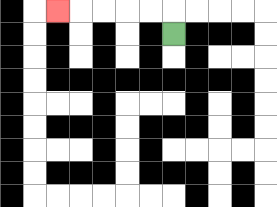{'start': '[7, 1]', 'end': '[2, 0]', 'path_directions': 'U,L,L,L,L,L', 'path_coordinates': '[[7, 1], [7, 0], [6, 0], [5, 0], [4, 0], [3, 0], [2, 0]]'}